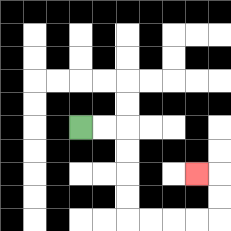{'start': '[3, 5]', 'end': '[8, 7]', 'path_directions': 'R,R,D,D,D,D,R,R,R,R,U,U,L', 'path_coordinates': '[[3, 5], [4, 5], [5, 5], [5, 6], [5, 7], [5, 8], [5, 9], [6, 9], [7, 9], [8, 9], [9, 9], [9, 8], [9, 7], [8, 7]]'}